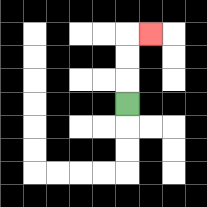{'start': '[5, 4]', 'end': '[6, 1]', 'path_directions': 'U,U,U,R', 'path_coordinates': '[[5, 4], [5, 3], [5, 2], [5, 1], [6, 1]]'}